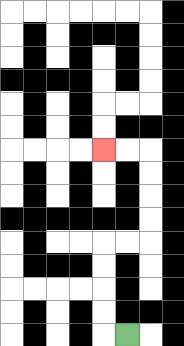{'start': '[5, 14]', 'end': '[4, 6]', 'path_directions': 'L,U,U,U,U,R,R,U,U,U,U,L,L', 'path_coordinates': '[[5, 14], [4, 14], [4, 13], [4, 12], [4, 11], [4, 10], [5, 10], [6, 10], [6, 9], [6, 8], [6, 7], [6, 6], [5, 6], [4, 6]]'}